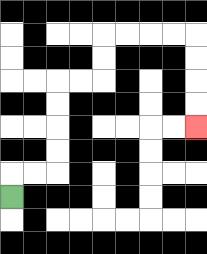{'start': '[0, 8]', 'end': '[8, 5]', 'path_directions': 'U,R,R,U,U,U,U,R,R,U,U,R,R,R,R,D,D,D,D', 'path_coordinates': '[[0, 8], [0, 7], [1, 7], [2, 7], [2, 6], [2, 5], [2, 4], [2, 3], [3, 3], [4, 3], [4, 2], [4, 1], [5, 1], [6, 1], [7, 1], [8, 1], [8, 2], [8, 3], [8, 4], [8, 5]]'}